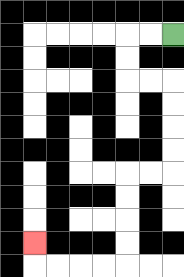{'start': '[7, 1]', 'end': '[1, 10]', 'path_directions': 'L,L,D,D,R,R,D,D,D,D,L,L,D,D,D,D,L,L,L,L,U', 'path_coordinates': '[[7, 1], [6, 1], [5, 1], [5, 2], [5, 3], [6, 3], [7, 3], [7, 4], [7, 5], [7, 6], [7, 7], [6, 7], [5, 7], [5, 8], [5, 9], [5, 10], [5, 11], [4, 11], [3, 11], [2, 11], [1, 11], [1, 10]]'}